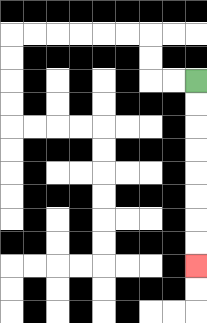{'start': '[8, 3]', 'end': '[8, 11]', 'path_directions': 'D,D,D,D,D,D,D,D', 'path_coordinates': '[[8, 3], [8, 4], [8, 5], [8, 6], [8, 7], [8, 8], [8, 9], [8, 10], [8, 11]]'}